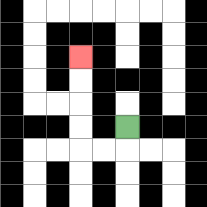{'start': '[5, 5]', 'end': '[3, 2]', 'path_directions': 'D,L,L,U,U,U,U', 'path_coordinates': '[[5, 5], [5, 6], [4, 6], [3, 6], [3, 5], [3, 4], [3, 3], [3, 2]]'}